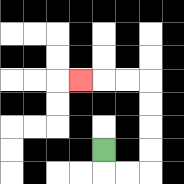{'start': '[4, 6]', 'end': '[3, 3]', 'path_directions': 'D,R,R,U,U,U,U,L,L,L', 'path_coordinates': '[[4, 6], [4, 7], [5, 7], [6, 7], [6, 6], [6, 5], [6, 4], [6, 3], [5, 3], [4, 3], [3, 3]]'}